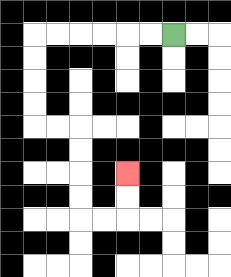{'start': '[7, 1]', 'end': '[5, 7]', 'path_directions': 'L,L,L,L,L,L,D,D,D,D,R,R,D,D,D,D,R,R,U,U', 'path_coordinates': '[[7, 1], [6, 1], [5, 1], [4, 1], [3, 1], [2, 1], [1, 1], [1, 2], [1, 3], [1, 4], [1, 5], [2, 5], [3, 5], [3, 6], [3, 7], [3, 8], [3, 9], [4, 9], [5, 9], [5, 8], [5, 7]]'}